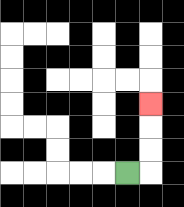{'start': '[5, 7]', 'end': '[6, 4]', 'path_directions': 'R,U,U,U', 'path_coordinates': '[[5, 7], [6, 7], [6, 6], [6, 5], [6, 4]]'}